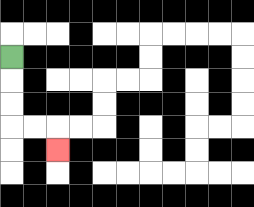{'start': '[0, 2]', 'end': '[2, 6]', 'path_directions': 'D,D,D,R,R,D', 'path_coordinates': '[[0, 2], [0, 3], [0, 4], [0, 5], [1, 5], [2, 5], [2, 6]]'}